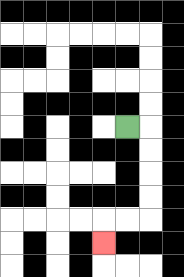{'start': '[5, 5]', 'end': '[4, 10]', 'path_directions': 'R,D,D,D,D,L,L,D', 'path_coordinates': '[[5, 5], [6, 5], [6, 6], [6, 7], [6, 8], [6, 9], [5, 9], [4, 9], [4, 10]]'}